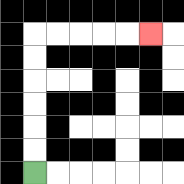{'start': '[1, 7]', 'end': '[6, 1]', 'path_directions': 'U,U,U,U,U,U,R,R,R,R,R', 'path_coordinates': '[[1, 7], [1, 6], [1, 5], [1, 4], [1, 3], [1, 2], [1, 1], [2, 1], [3, 1], [4, 1], [5, 1], [6, 1]]'}